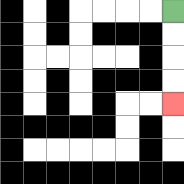{'start': '[7, 0]', 'end': '[7, 4]', 'path_directions': 'D,D,D,D', 'path_coordinates': '[[7, 0], [7, 1], [7, 2], [7, 3], [7, 4]]'}